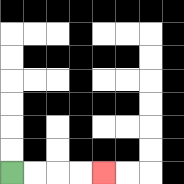{'start': '[0, 7]', 'end': '[4, 7]', 'path_directions': 'R,R,R,R', 'path_coordinates': '[[0, 7], [1, 7], [2, 7], [3, 7], [4, 7]]'}